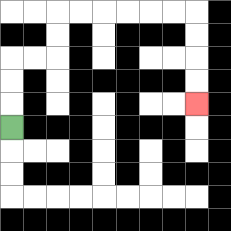{'start': '[0, 5]', 'end': '[8, 4]', 'path_directions': 'U,U,U,R,R,U,U,R,R,R,R,R,R,D,D,D,D', 'path_coordinates': '[[0, 5], [0, 4], [0, 3], [0, 2], [1, 2], [2, 2], [2, 1], [2, 0], [3, 0], [4, 0], [5, 0], [6, 0], [7, 0], [8, 0], [8, 1], [8, 2], [8, 3], [8, 4]]'}